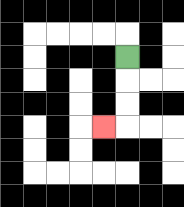{'start': '[5, 2]', 'end': '[4, 5]', 'path_directions': 'D,D,D,L', 'path_coordinates': '[[5, 2], [5, 3], [5, 4], [5, 5], [4, 5]]'}